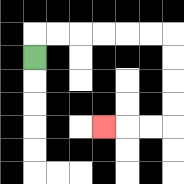{'start': '[1, 2]', 'end': '[4, 5]', 'path_directions': 'U,R,R,R,R,R,R,D,D,D,D,L,L,L', 'path_coordinates': '[[1, 2], [1, 1], [2, 1], [3, 1], [4, 1], [5, 1], [6, 1], [7, 1], [7, 2], [7, 3], [7, 4], [7, 5], [6, 5], [5, 5], [4, 5]]'}